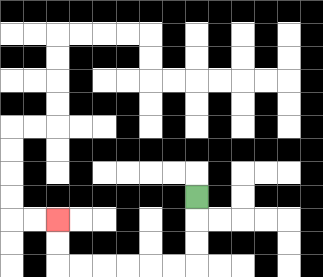{'start': '[8, 8]', 'end': '[2, 9]', 'path_directions': 'D,D,D,L,L,L,L,L,L,U,U', 'path_coordinates': '[[8, 8], [8, 9], [8, 10], [8, 11], [7, 11], [6, 11], [5, 11], [4, 11], [3, 11], [2, 11], [2, 10], [2, 9]]'}